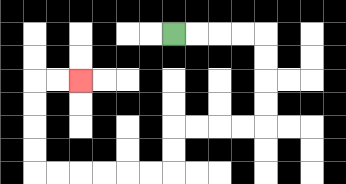{'start': '[7, 1]', 'end': '[3, 3]', 'path_directions': 'R,R,R,R,D,D,D,D,L,L,L,L,D,D,L,L,L,L,L,L,U,U,U,U,R,R', 'path_coordinates': '[[7, 1], [8, 1], [9, 1], [10, 1], [11, 1], [11, 2], [11, 3], [11, 4], [11, 5], [10, 5], [9, 5], [8, 5], [7, 5], [7, 6], [7, 7], [6, 7], [5, 7], [4, 7], [3, 7], [2, 7], [1, 7], [1, 6], [1, 5], [1, 4], [1, 3], [2, 3], [3, 3]]'}